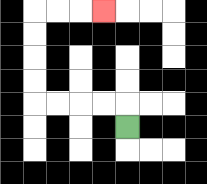{'start': '[5, 5]', 'end': '[4, 0]', 'path_directions': 'U,L,L,L,L,U,U,U,U,R,R,R', 'path_coordinates': '[[5, 5], [5, 4], [4, 4], [3, 4], [2, 4], [1, 4], [1, 3], [1, 2], [1, 1], [1, 0], [2, 0], [3, 0], [4, 0]]'}